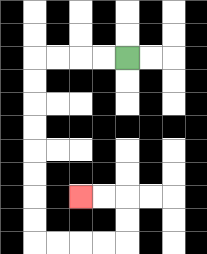{'start': '[5, 2]', 'end': '[3, 8]', 'path_directions': 'L,L,L,L,D,D,D,D,D,D,D,D,R,R,R,R,U,U,L,L', 'path_coordinates': '[[5, 2], [4, 2], [3, 2], [2, 2], [1, 2], [1, 3], [1, 4], [1, 5], [1, 6], [1, 7], [1, 8], [1, 9], [1, 10], [2, 10], [3, 10], [4, 10], [5, 10], [5, 9], [5, 8], [4, 8], [3, 8]]'}